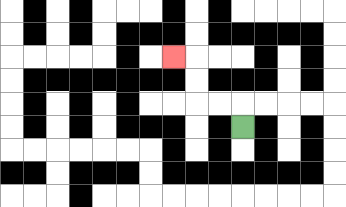{'start': '[10, 5]', 'end': '[7, 2]', 'path_directions': 'U,L,L,U,U,L', 'path_coordinates': '[[10, 5], [10, 4], [9, 4], [8, 4], [8, 3], [8, 2], [7, 2]]'}